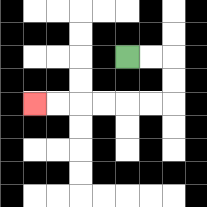{'start': '[5, 2]', 'end': '[1, 4]', 'path_directions': 'R,R,D,D,L,L,L,L,L,L', 'path_coordinates': '[[5, 2], [6, 2], [7, 2], [7, 3], [7, 4], [6, 4], [5, 4], [4, 4], [3, 4], [2, 4], [1, 4]]'}